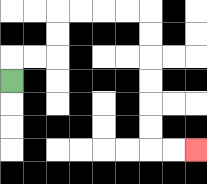{'start': '[0, 3]', 'end': '[8, 6]', 'path_directions': 'U,R,R,U,U,R,R,R,R,D,D,D,D,D,D,R,R', 'path_coordinates': '[[0, 3], [0, 2], [1, 2], [2, 2], [2, 1], [2, 0], [3, 0], [4, 0], [5, 0], [6, 0], [6, 1], [6, 2], [6, 3], [6, 4], [6, 5], [6, 6], [7, 6], [8, 6]]'}